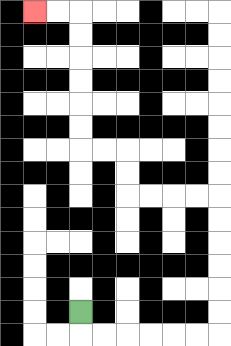{'start': '[3, 13]', 'end': '[1, 0]', 'path_directions': 'D,R,R,R,R,R,R,U,U,U,U,U,U,L,L,L,L,U,U,L,L,U,U,U,U,U,U,L,L', 'path_coordinates': '[[3, 13], [3, 14], [4, 14], [5, 14], [6, 14], [7, 14], [8, 14], [9, 14], [9, 13], [9, 12], [9, 11], [9, 10], [9, 9], [9, 8], [8, 8], [7, 8], [6, 8], [5, 8], [5, 7], [5, 6], [4, 6], [3, 6], [3, 5], [3, 4], [3, 3], [3, 2], [3, 1], [3, 0], [2, 0], [1, 0]]'}